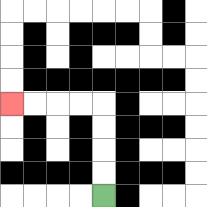{'start': '[4, 8]', 'end': '[0, 4]', 'path_directions': 'U,U,U,U,L,L,L,L', 'path_coordinates': '[[4, 8], [4, 7], [4, 6], [4, 5], [4, 4], [3, 4], [2, 4], [1, 4], [0, 4]]'}